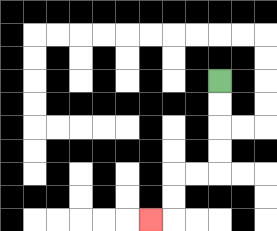{'start': '[9, 3]', 'end': '[6, 9]', 'path_directions': 'D,D,D,D,L,L,D,D,L', 'path_coordinates': '[[9, 3], [9, 4], [9, 5], [9, 6], [9, 7], [8, 7], [7, 7], [7, 8], [7, 9], [6, 9]]'}